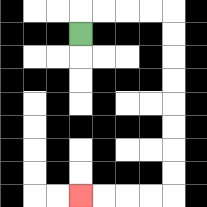{'start': '[3, 1]', 'end': '[3, 8]', 'path_directions': 'U,R,R,R,R,D,D,D,D,D,D,D,D,L,L,L,L', 'path_coordinates': '[[3, 1], [3, 0], [4, 0], [5, 0], [6, 0], [7, 0], [7, 1], [7, 2], [7, 3], [7, 4], [7, 5], [7, 6], [7, 7], [7, 8], [6, 8], [5, 8], [4, 8], [3, 8]]'}